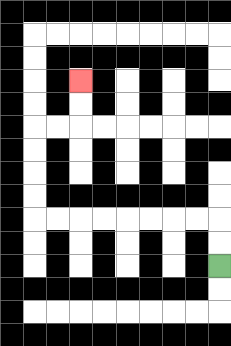{'start': '[9, 11]', 'end': '[3, 3]', 'path_directions': 'U,U,L,L,L,L,L,L,L,L,U,U,U,U,R,R,U,U', 'path_coordinates': '[[9, 11], [9, 10], [9, 9], [8, 9], [7, 9], [6, 9], [5, 9], [4, 9], [3, 9], [2, 9], [1, 9], [1, 8], [1, 7], [1, 6], [1, 5], [2, 5], [3, 5], [3, 4], [3, 3]]'}